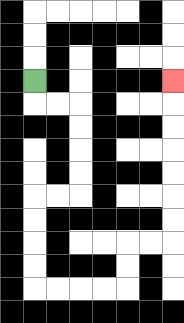{'start': '[1, 3]', 'end': '[7, 3]', 'path_directions': 'D,R,R,D,D,D,D,L,L,D,D,D,D,R,R,R,R,U,U,R,R,U,U,U,U,U,U,U', 'path_coordinates': '[[1, 3], [1, 4], [2, 4], [3, 4], [3, 5], [3, 6], [3, 7], [3, 8], [2, 8], [1, 8], [1, 9], [1, 10], [1, 11], [1, 12], [2, 12], [3, 12], [4, 12], [5, 12], [5, 11], [5, 10], [6, 10], [7, 10], [7, 9], [7, 8], [7, 7], [7, 6], [7, 5], [7, 4], [7, 3]]'}